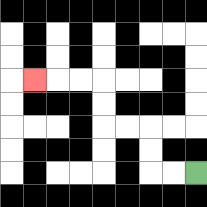{'start': '[8, 7]', 'end': '[1, 3]', 'path_directions': 'L,L,U,U,L,L,U,U,L,L,L', 'path_coordinates': '[[8, 7], [7, 7], [6, 7], [6, 6], [6, 5], [5, 5], [4, 5], [4, 4], [4, 3], [3, 3], [2, 3], [1, 3]]'}